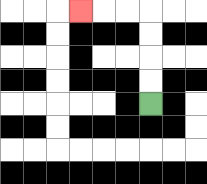{'start': '[6, 4]', 'end': '[3, 0]', 'path_directions': 'U,U,U,U,L,L,L', 'path_coordinates': '[[6, 4], [6, 3], [6, 2], [6, 1], [6, 0], [5, 0], [4, 0], [3, 0]]'}